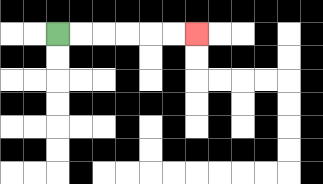{'start': '[2, 1]', 'end': '[8, 1]', 'path_directions': 'R,R,R,R,R,R', 'path_coordinates': '[[2, 1], [3, 1], [4, 1], [5, 1], [6, 1], [7, 1], [8, 1]]'}